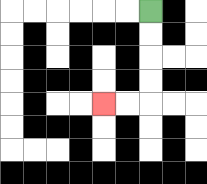{'start': '[6, 0]', 'end': '[4, 4]', 'path_directions': 'D,D,D,D,L,L', 'path_coordinates': '[[6, 0], [6, 1], [6, 2], [6, 3], [6, 4], [5, 4], [4, 4]]'}